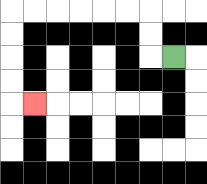{'start': '[7, 2]', 'end': '[1, 4]', 'path_directions': 'L,U,U,L,L,L,L,L,L,D,D,D,D,R', 'path_coordinates': '[[7, 2], [6, 2], [6, 1], [6, 0], [5, 0], [4, 0], [3, 0], [2, 0], [1, 0], [0, 0], [0, 1], [0, 2], [0, 3], [0, 4], [1, 4]]'}